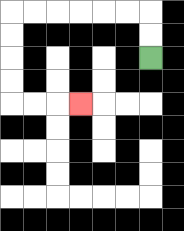{'start': '[6, 2]', 'end': '[3, 4]', 'path_directions': 'U,U,L,L,L,L,L,L,D,D,D,D,R,R,R', 'path_coordinates': '[[6, 2], [6, 1], [6, 0], [5, 0], [4, 0], [3, 0], [2, 0], [1, 0], [0, 0], [0, 1], [0, 2], [0, 3], [0, 4], [1, 4], [2, 4], [3, 4]]'}